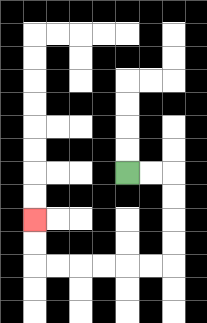{'start': '[5, 7]', 'end': '[1, 9]', 'path_directions': 'R,R,D,D,D,D,L,L,L,L,L,L,U,U', 'path_coordinates': '[[5, 7], [6, 7], [7, 7], [7, 8], [7, 9], [7, 10], [7, 11], [6, 11], [5, 11], [4, 11], [3, 11], [2, 11], [1, 11], [1, 10], [1, 9]]'}